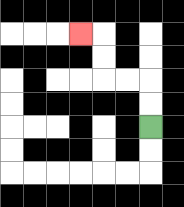{'start': '[6, 5]', 'end': '[3, 1]', 'path_directions': 'U,U,L,L,U,U,L', 'path_coordinates': '[[6, 5], [6, 4], [6, 3], [5, 3], [4, 3], [4, 2], [4, 1], [3, 1]]'}